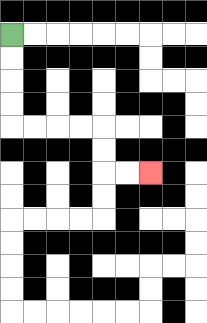{'start': '[0, 1]', 'end': '[6, 7]', 'path_directions': 'D,D,D,D,R,R,R,R,D,D,R,R', 'path_coordinates': '[[0, 1], [0, 2], [0, 3], [0, 4], [0, 5], [1, 5], [2, 5], [3, 5], [4, 5], [4, 6], [4, 7], [5, 7], [6, 7]]'}